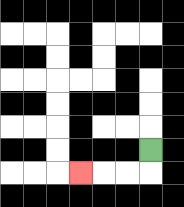{'start': '[6, 6]', 'end': '[3, 7]', 'path_directions': 'D,L,L,L', 'path_coordinates': '[[6, 6], [6, 7], [5, 7], [4, 7], [3, 7]]'}